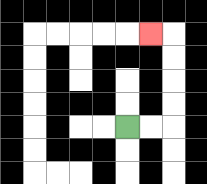{'start': '[5, 5]', 'end': '[6, 1]', 'path_directions': 'R,R,U,U,U,U,L', 'path_coordinates': '[[5, 5], [6, 5], [7, 5], [7, 4], [7, 3], [7, 2], [7, 1], [6, 1]]'}